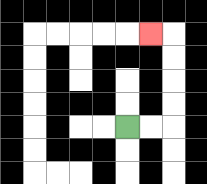{'start': '[5, 5]', 'end': '[6, 1]', 'path_directions': 'R,R,U,U,U,U,L', 'path_coordinates': '[[5, 5], [6, 5], [7, 5], [7, 4], [7, 3], [7, 2], [7, 1], [6, 1]]'}